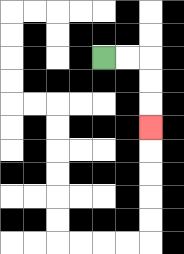{'start': '[4, 2]', 'end': '[6, 5]', 'path_directions': 'R,R,D,D,D', 'path_coordinates': '[[4, 2], [5, 2], [6, 2], [6, 3], [6, 4], [6, 5]]'}